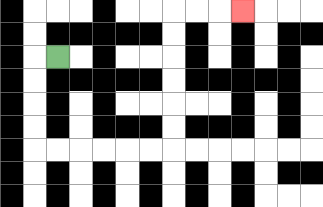{'start': '[2, 2]', 'end': '[10, 0]', 'path_directions': 'L,D,D,D,D,R,R,R,R,R,R,U,U,U,U,U,U,R,R,R', 'path_coordinates': '[[2, 2], [1, 2], [1, 3], [1, 4], [1, 5], [1, 6], [2, 6], [3, 6], [4, 6], [5, 6], [6, 6], [7, 6], [7, 5], [7, 4], [7, 3], [7, 2], [7, 1], [7, 0], [8, 0], [9, 0], [10, 0]]'}